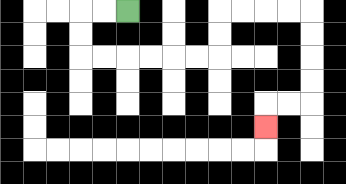{'start': '[5, 0]', 'end': '[11, 5]', 'path_directions': 'L,L,D,D,R,R,R,R,R,R,U,U,R,R,R,R,D,D,D,D,L,L,D', 'path_coordinates': '[[5, 0], [4, 0], [3, 0], [3, 1], [3, 2], [4, 2], [5, 2], [6, 2], [7, 2], [8, 2], [9, 2], [9, 1], [9, 0], [10, 0], [11, 0], [12, 0], [13, 0], [13, 1], [13, 2], [13, 3], [13, 4], [12, 4], [11, 4], [11, 5]]'}